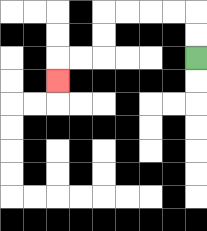{'start': '[8, 2]', 'end': '[2, 3]', 'path_directions': 'U,U,L,L,L,L,D,D,L,L,D', 'path_coordinates': '[[8, 2], [8, 1], [8, 0], [7, 0], [6, 0], [5, 0], [4, 0], [4, 1], [4, 2], [3, 2], [2, 2], [2, 3]]'}